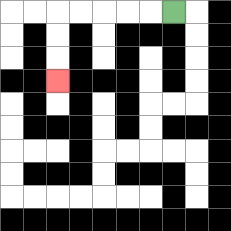{'start': '[7, 0]', 'end': '[2, 3]', 'path_directions': 'L,L,L,L,L,D,D,D', 'path_coordinates': '[[7, 0], [6, 0], [5, 0], [4, 0], [3, 0], [2, 0], [2, 1], [2, 2], [2, 3]]'}